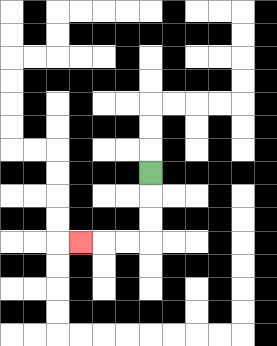{'start': '[6, 7]', 'end': '[3, 10]', 'path_directions': 'D,D,D,L,L,L', 'path_coordinates': '[[6, 7], [6, 8], [6, 9], [6, 10], [5, 10], [4, 10], [3, 10]]'}